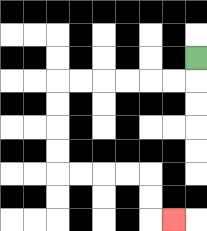{'start': '[8, 2]', 'end': '[7, 9]', 'path_directions': 'D,L,L,L,L,L,L,D,D,D,D,R,R,R,R,D,D,R', 'path_coordinates': '[[8, 2], [8, 3], [7, 3], [6, 3], [5, 3], [4, 3], [3, 3], [2, 3], [2, 4], [2, 5], [2, 6], [2, 7], [3, 7], [4, 7], [5, 7], [6, 7], [6, 8], [6, 9], [7, 9]]'}